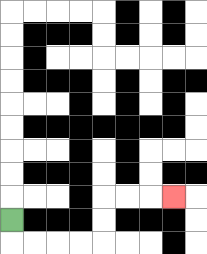{'start': '[0, 9]', 'end': '[7, 8]', 'path_directions': 'D,R,R,R,R,U,U,R,R,R', 'path_coordinates': '[[0, 9], [0, 10], [1, 10], [2, 10], [3, 10], [4, 10], [4, 9], [4, 8], [5, 8], [6, 8], [7, 8]]'}